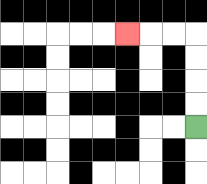{'start': '[8, 5]', 'end': '[5, 1]', 'path_directions': 'U,U,U,U,L,L,L', 'path_coordinates': '[[8, 5], [8, 4], [8, 3], [8, 2], [8, 1], [7, 1], [6, 1], [5, 1]]'}